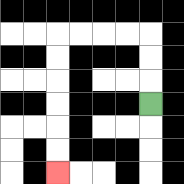{'start': '[6, 4]', 'end': '[2, 7]', 'path_directions': 'U,U,U,L,L,L,L,D,D,D,D,D,D', 'path_coordinates': '[[6, 4], [6, 3], [6, 2], [6, 1], [5, 1], [4, 1], [3, 1], [2, 1], [2, 2], [2, 3], [2, 4], [2, 5], [2, 6], [2, 7]]'}